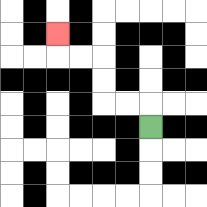{'start': '[6, 5]', 'end': '[2, 1]', 'path_directions': 'U,L,L,U,U,L,L,U', 'path_coordinates': '[[6, 5], [6, 4], [5, 4], [4, 4], [4, 3], [4, 2], [3, 2], [2, 2], [2, 1]]'}